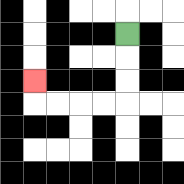{'start': '[5, 1]', 'end': '[1, 3]', 'path_directions': 'D,D,D,L,L,L,L,U', 'path_coordinates': '[[5, 1], [5, 2], [5, 3], [5, 4], [4, 4], [3, 4], [2, 4], [1, 4], [1, 3]]'}